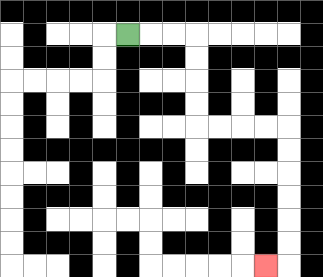{'start': '[5, 1]', 'end': '[11, 11]', 'path_directions': 'R,R,R,D,D,D,D,R,R,R,R,D,D,D,D,D,D,L', 'path_coordinates': '[[5, 1], [6, 1], [7, 1], [8, 1], [8, 2], [8, 3], [8, 4], [8, 5], [9, 5], [10, 5], [11, 5], [12, 5], [12, 6], [12, 7], [12, 8], [12, 9], [12, 10], [12, 11], [11, 11]]'}